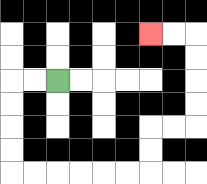{'start': '[2, 3]', 'end': '[6, 1]', 'path_directions': 'L,L,D,D,D,D,R,R,R,R,R,R,U,U,R,R,U,U,U,U,L,L', 'path_coordinates': '[[2, 3], [1, 3], [0, 3], [0, 4], [0, 5], [0, 6], [0, 7], [1, 7], [2, 7], [3, 7], [4, 7], [5, 7], [6, 7], [6, 6], [6, 5], [7, 5], [8, 5], [8, 4], [8, 3], [8, 2], [8, 1], [7, 1], [6, 1]]'}